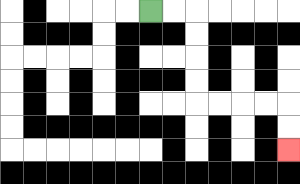{'start': '[6, 0]', 'end': '[12, 6]', 'path_directions': 'R,R,D,D,D,D,R,R,R,R,D,D', 'path_coordinates': '[[6, 0], [7, 0], [8, 0], [8, 1], [8, 2], [8, 3], [8, 4], [9, 4], [10, 4], [11, 4], [12, 4], [12, 5], [12, 6]]'}